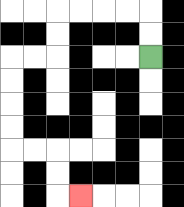{'start': '[6, 2]', 'end': '[3, 8]', 'path_directions': 'U,U,L,L,L,L,D,D,L,L,D,D,D,D,R,R,D,D,R', 'path_coordinates': '[[6, 2], [6, 1], [6, 0], [5, 0], [4, 0], [3, 0], [2, 0], [2, 1], [2, 2], [1, 2], [0, 2], [0, 3], [0, 4], [0, 5], [0, 6], [1, 6], [2, 6], [2, 7], [2, 8], [3, 8]]'}